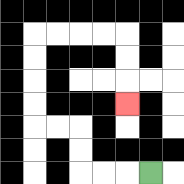{'start': '[6, 7]', 'end': '[5, 4]', 'path_directions': 'L,L,L,U,U,L,L,U,U,U,U,R,R,R,R,D,D,D', 'path_coordinates': '[[6, 7], [5, 7], [4, 7], [3, 7], [3, 6], [3, 5], [2, 5], [1, 5], [1, 4], [1, 3], [1, 2], [1, 1], [2, 1], [3, 1], [4, 1], [5, 1], [5, 2], [5, 3], [5, 4]]'}